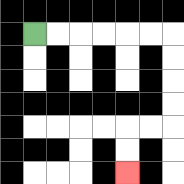{'start': '[1, 1]', 'end': '[5, 7]', 'path_directions': 'R,R,R,R,R,R,D,D,D,D,L,L,D,D', 'path_coordinates': '[[1, 1], [2, 1], [3, 1], [4, 1], [5, 1], [6, 1], [7, 1], [7, 2], [7, 3], [7, 4], [7, 5], [6, 5], [5, 5], [5, 6], [5, 7]]'}